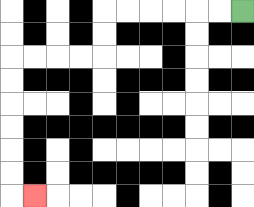{'start': '[10, 0]', 'end': '[1, 8]', 'path_directions': 'L,L,L,L,L,L,D,D,L,L,L,L,D,D,D,D,D,D,R', 'path_coordinates': '[[10, 0], [9, 0], [8, 0], [7, 0], [6, 0], [5, 0], [4, 0], [4, 1], [4, 2], [3, 2], [2, 2], [1, 2], [0, 2], [0, 3], [0, 4], [0, 5], [0, 6], [0, 7], [0, 8], [1, 8]]'}